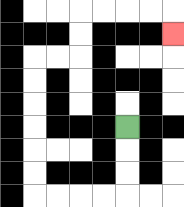{'start': '[5, 5]', 'end': '[7, 1]', 'path_directions': 'D,D,D,L,L,L,L,U,U,U,U,U,U,R,R,U,U,R,R,R,R,D', 'path_coordinates': '[[5, 5], [5, 6], [5, 7], [5, 8], [4, 8], [3, 8], [2, 8], [1, 8], [1, 7], [1, 6], [1, 5], [1, 4], [1, 3], [1, 2], [2, 2], [3, 2], [3, 1], [3, 0], [4, 0], [5, 0], [6, 0], [7, 0], [7, 1]]'}